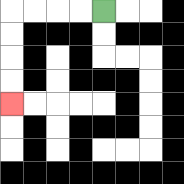{'start': '[4, 0]', 'end': '[0, 4]', 'path_directions': 'L,L,L,L,D,D,D,D', 'path_coordinates': '[[4, 0], [3, 0], [2, 0], [1, 0], [0, 0], [0, 1], [0, 2], [0, 3], [0, 4]]'}